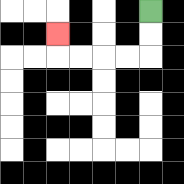{'start': '[6, 0]', 'end': '[2, 1]', 'path_directions': 'D,D,L,L,L,L,U', 'path_coordinates': '[[6, 0], [6, 1], [6, 2], [5, 2], [4, 2], [3, 2], [2, 2], [2, 1]]'}